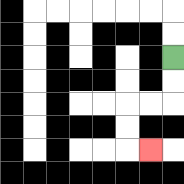{'start': '[7, 2]', 'end': '[6, 6]', 'path_directions': 'D,D,L,L,D,D,R', 'path_coordinates': '[[7, 2], [7, 3], [7, 4], [6, 4], [5, 4], [5, 5], [5, 6], [6, 6]]'}